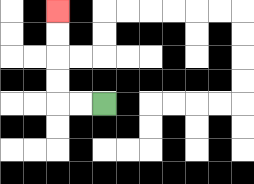{'start': '[4, 4]', 'end': '[2, 0]', 'path_directions': 'L,L,U,U,U,U', 'path_coordinates': '[[4, 4], [3, 4], [2, 4], [2, 3], [2, 2], [2, 1], [2, 0]]'}